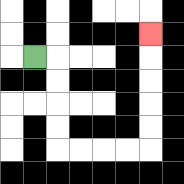{'start': '[1, 2]', 'end': '[6, 1]', 'path_directions': 'R,D,D,D,D,R,R,R,R,U,U,U,U,U', 'path_coordinates': '[[1, 2], [2, 2], [2, 3], [2, 4], [2, 5], [2, 6], [3, 6], [4, 6], [5, 6], [6, 6], [6, 5], [6, 4], [6, 3], [6, 2], [6, 1]]'}